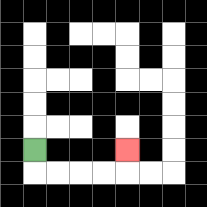{'start': '[1, 6]', 'end': '[5, 6]', 'path_directions': 'D,R,R,R,R,U', 'path_coordinates': '[[1, 6], [1, 7], [2, 7], [3, 7], [4, 7], [5, 7], [5, 6]]'}